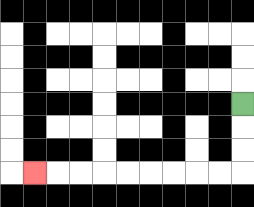{'start': '[10, 4]', 'end': '[1, 7]', 'path_directions': 'D,D,D,L,L,L,L,L,L,L,L,L', 'path_coordinates': '[[10, 4], [10, 5], [10, 6], [10, 7], [9, 7], [8, 7], [7, 7], [6, 7], [5, 7], [4, 7], [3, 7], [2, 7], [1, 7]]'}